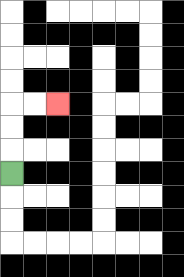{'start': '[0, 7]', 'end': '[2, 4]', 'path_directions': 'U,U,U,R,R', 'path_coordinates': '[[0, 7], [0, 6], [0, 5], [0, 4], [1, 4], [2, 4]]'}